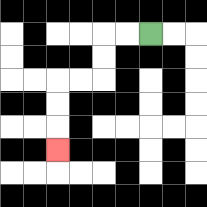{'start': '[6, 1]', 'end': '[2, 6]', 'path_directions': 'L,L,D,D,L,L,D,D,D', 'path_coordinates': '[[6, 1], [5, 1], [4, 1], [4, 2], [4, 3], [3, 3], [2, 3], [2, 4], [2, 5], [2, 6]]'}